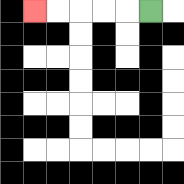{'start': '[6, 0]', 'end': '[1, 0]', 'path_directions': 'L,L,L,L,L', 'path_coordinates': '[[6, 0], [5, 0], [4, 0], [3, 0], [2, 0], [1, 0]]'}